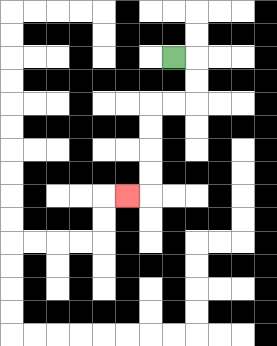{'start': '[7, 2]', 'end': '[5, 8]', 'path_directions': 'R,D,D,L,L,D,D,D,D,L', 'path_coordinates': '[[7, 2], [8, 2], [8, 3], [8, 4], [7, 4], [6, 4], [6, 5], [6, 6], [6, 7], [6, 8], [5, 8]]'}